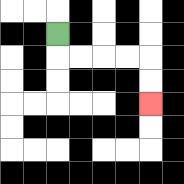{'start': '[2, 1]', 'end': '[6, 4]', 'path_directions': 'D,R,R,R,R,D,D', 'path_coordinates': '[[2, 1], [2, 2], [3, 2], [4, 2], [5, 2], [6, 2], [6, 3], [6, 4]]'}